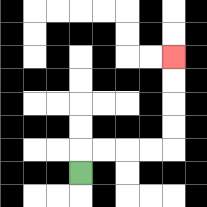{'start': '[3, 7]', 'end': '[7, 2]', 'path_directions': 'U,R,R,R,R,U,U,U,U', 'path_coordinates': '[[3, 7], [3, 6], [4, 6], [5, 6], [6, 6], [7, 6], [7, 5], [7, 4], [7, 3], [7, 2]]'}